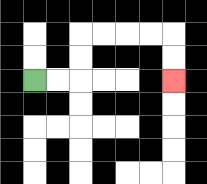{'start': '[1, 3]', 'end': '[7, 3]', 'path_directions': 'R,R,U,U,R,R,R,R,D,D', 'path_coordinates': '[[1, 3], [2, 3], [3, 3], [3, 2], [3, 1], [4, 1], [5, 1], [6, 1], [7, 1], [7, 2], [7, 3]]'}